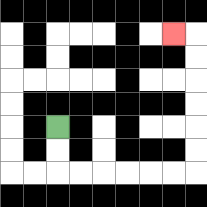{'start': '[2, 5]', 'end': '[7, 1]', 'path_directions': 'D,D,R,R,R,R,R,R,U,U,U,U,U,U,L', 'path_coordinates': '[[2, 5], [2, 6], [2, 7], [3, 7], [4, 7], [5, 7], [6, 7], [7, 7], [8, 7], [8, 6], [8, 5], [8, 4], [8, 3], [8, 2], [8, 1], [7, 1]]'}